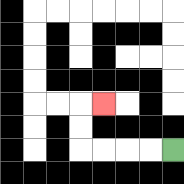{'start': '[7, 6]', 'end': '[4, 4]', 'path_directions': 'L,L,L,L,U,U,R', 'path_coordinates': '[[7, 6], [6, 6], [5, 6], [4, 6], [3, 6], [3, 5], [3, 4], [4, 4]]'}